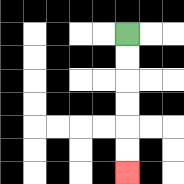{'start': '[5, 1]', 'end': '[5, 7]', 'path_directions': 'D,D,D,D,D,D', 'path_coordinates': '[[5, 1], [5, 2], [5, 3], [5, 4], [5, 5], [5, 6], [5, 7]]'}